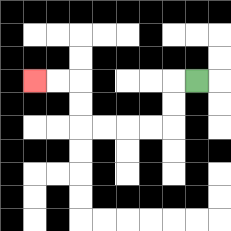{'start': '[8, 3]', 'end': '[1, 3]', 'path_directions': 'L,D,D,L,L,L,L,U,U,L,L', 'path_coordinates': '[[8, 3], [7, 3], [7, 4], [7, 5], [6, 5], [5, 5], [4, 5], [3, 5], [3, 4], [3, 3], [2, 3], [1, 3]]'}